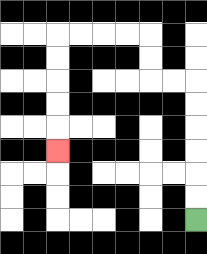{'start': '[8, 9]', 'end': '[2, 6]', 'path_directions': 'U,U,U,U,U,U,L,L,U,U,L,L,L,L,D,D,D,D,D', 'path_coordinates': '[[8, 9], [8, 8], [8, 7], [8, 6], [8, 5], [8, 4], [8, 3], [7, 3], [6, 3], [6, 2], [6, 1], [5, 1], [4, 1], [3, 1], [2, 1], [2, 2], [2, 3], [2, 4], [2, 5], [2, 6]]'}